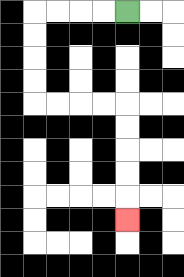{'start': '[5, 0]', 'end': '[5, 9]', 'path_directions': 'L,L,L,L,D,D,D,D,R,R,R,R,D,D,D,D,D', 'path_coordinates': '[[5, 0], [4, 0], [3, 0], [2, 0], [1, 0], [1, 1], [1, 2], [1, 3], [1, 4], [2, 4], [3, 4], [4, 4], [5, 4], [5, 5], [5, 6], [5, 7], [5, 8], [5, 9]]'}